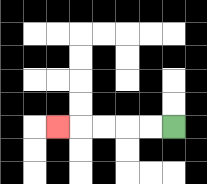{'start': '[7, 5]', 'end': '[2, 5]', 'path_directions': 'L,L,L,L,L', 'path_coordinates': '[[7, 5], [6, 5], [5, 5], [4, 5], [3, 5], [2, 5]]'}